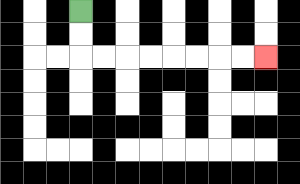{'start': '[3, 0]', 'end': '[11, 2]', 'path_directions': 'D,D,R,R,R,R,R,R,R,R', 'path_coordinates': '[[3, 0], [3, 1], [3, 2], [4, 2], [5, 2], [6, 2], [7, 2], [8, 2], [9, 2], [10, 2], [11, 2]]'}